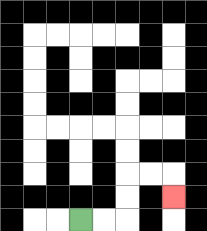{'start': '[3, 9]', 'end': '[7, 8]', 'path_directions': 'R,R,U,U,R,R,D', 'path_coordinates': '[[3, 9], [4, 9], [5, 9], [5, 8], [5, 7], [6, 7], [7, 7], [7, 8]]'}